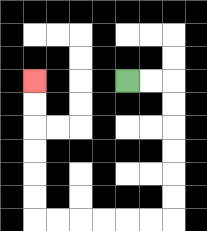{'start': '[5, 3]', 'end': '[1, 3]', 'path_directions': 'R,R,D,D,D,D,D,D,L,L,L,L,L,L,U,U,U,U,U,U', 'path_coordinates': '[[5, 3], [6, 3], [7, 3], [7, 4], [7, 5], [7, 6], [7, 7], [7, 8], [7, 9], [6, 9], [5, 9], [4, 9], [3, 9], [2, 9], [1, 9], [1, 8], [1, 7], [1, 6], [1, 5], [1, 4], [1, 3]]'}